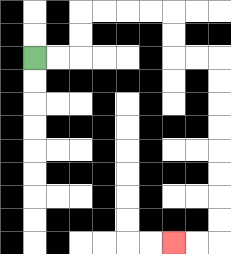{'start': '[1, 2]', 'end': '[7, 10]', 'path_directions': 'R,R,U,U,R,R,R,R,D,D,R,R,D,D,D,D,D,D,D,D,L,L', 'path_coordinates': '[[1, 2], [2, 2], [3, 2], [3, 1], [3, 0], [4, 0], [5, 0], [6, 0], [7, 0], [7, 1], [7, 2], [8, 2], [9, 2], [9, 3], [9, 4], [9, 5], [9, 6], [9, 7], [9, 8], [9, 9], [9, 10], [8, 10], [7, 10]]'}